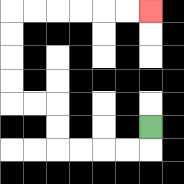{'start': '[6, 5]', 'end': '[6, 0]', 'path_directions': 'D,L,L,L,L,U,U,L,L,U,U,U,U,R,R,R,R,R,R', 'path_coordinates': '[[6, 5], [6, 6], [5, 6], [4, 6], [3, 6], [2, 6], [2, 5], [2, 4], [1, 4], [0, 4], [0, 3], [0, 2], [0, 1], [0, 0], [1, 0], [2, 0], [3, 0], [4, 0], [5, 0], [6, 0]]'}